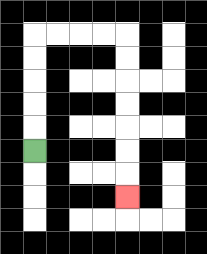{'start': '[1, 6]', 'end': '[5, 8]', 'path_directions': 'U,U,U,U,U,R,R,R,R,D,D,D,D,D,D,D', 'path_coordinates': '[[1, 6], [1, 5], [1, 4], [1, 3], [1, 2], [1, 1], [2, 1], [3, 1], [4, 1], [5, 1], [5, 2], [5, 3], [5, 4], [5, 5], [5, 6], [5, 7], [5, 8]]'}